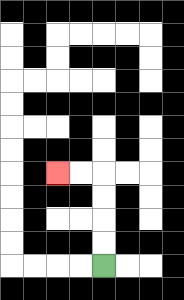{'start': '[4, 11]', 'end': '[2, 7]', 'path_directions': 'U,U,U,U,L,L', 'path_coordinates': '[[4, 11], [4, 10], [4, 9], [4, 8], [4, 7], [3, 7], [2, 7]]'}